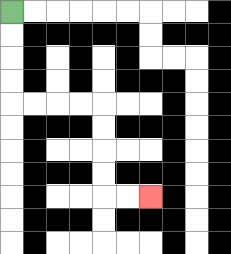{'start': '[0, 0]', 'end': '[6, 8]', 'path_directions': 'D,D,D,D,R,R,R,R,D,D,D,D,R,R', 'path_coordinates': '[[0, 0], [0, 1], [0, 2], [0, 3], [0, 4], [1, 4], [2, 4], [3, 4], [4, 4], [4, 5], [4, 6], [4, 7], [4, 8], [5, 8], [6, 8]]'}